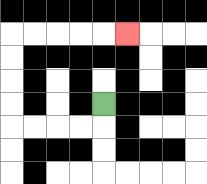{'start': '[4, 4]', 'end': '[5, 1]', 'path_directions': 'D,L,L,L,L,U,U,U,U,R,R,R,R,R', 'path_coordinates': '[[4, 4], [4, 5], [3, 5], [2, 5], [1, 5], [0, 5], [0, 4], [0, 3], [0, 2], [0, 1], [1, 1], [2, 1], [3, 1], [4, 1], [5, 1]]'}